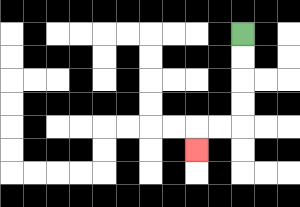{'start': '[10, 1]', 'end': '[8, 6]', 'path_directions': 'D,D,D,D,L,L,D', 'path_coordinates': '[[10, 1], [10, 2], [10, 3], [10, 4], [10, 5], [9, 5], [8, 5], [8, 6]]'}